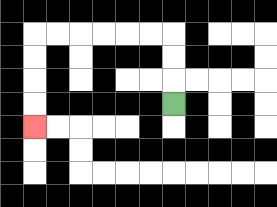{'start': '[7, 4]', 'end': '[1, 5]', 'path_directions': 'U,U,U,L,L,L,L,L,L,D,D,D,D', 'path_coordinates': '[[7, 4], [7, 3], [7, 2], [7, 1], [6, 1], [5, 1], [4, 1], [3, 1], [2, 1], [1, 1], [1, 2], [1, 3], [1, 4], [1, 5]]'}